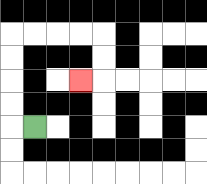{'start': '[1, 5]', 'end': '[3, 3]', 'path_directions': 'L,U,U,U,U,R,R,R,R,D,D,L', 'path_coordinates': '[[1, 5], [0, 5], [0, 4], [0, 3], [0, 2], [0, 1], [1, 1], [2, 1], [3, 1], [4, 1], [4, 2], [4, 3], [3, 3]]'}